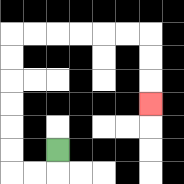{'start': '[2, 6]', 'end': '[6, 4]', 'path_directions': 'D,L,L,U,U,U,U,U,U,R,R,R,R,R,R,D,D,D', 'path_coordinates': '[[2, 6], [2, 7], [1, 7], [0, 7], [0, 6], [0, 5], [0, 4], [0, 3], [0, 2], [0, 1], [1, 1], [2, 1], [3, 1], [4, 1], [5, 1], [6, 1], [6, 2], [6, 3], [6, 4]]'}